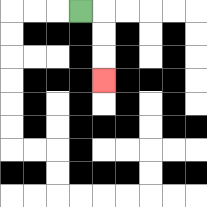{'start': '[3, 0]', 'end': '[4, 3]', 'path_directions': 'R,D,D,D', 'path_coordinates': '[[3, 0], [4, 0], [4, 1], [4, 2], [4, 3]]'}